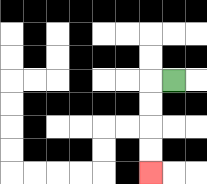{'start': '[7, 3]', 'end': '[6, 7]', 'path_directions': 'L,D,D,D,D', 'path_coordinates': '[[7, 3], [6, 3], [6, 4], [6, 5], [6, 6], [6, 7]]'}